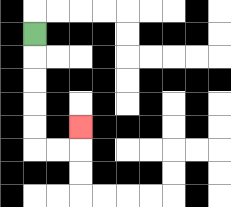{'start': '[1, 1]', 'end': '[3, 5]', 'path_directions': 'D,D,D,D,D,R,R,U', 'path_coordinates': '[[1, 1], [1, 2], [1, 3], [1, 4], [1, 5], [1, 6], [2, 6], [3, 6], [3, 5]]'}